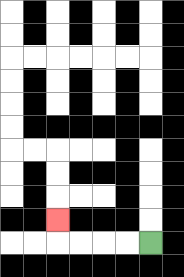{'start': '[6, 10]', 'end': '[2, 9]', 'path_directions': 'L,L,L,L,U', 'path_coordinates': '[[6, 10], [5, 10], [4, 10], [3, 10], [2, 10], [2, 9]]'}